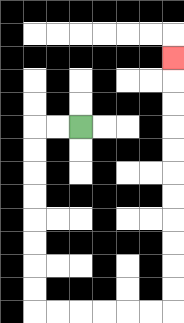{'start': '[3, 5]', 'end': '[7, 2]', 'path_directions': 'L,L,D,D,D,D,D,D,D,D,R,R,R,R,R,R,U,U,U,U,U,U,U,U,U,U,U', 'path_coordinates': '[[3, 5], [2, 5], [1, 5], [1, 6], [1, 7], [1, 8], [1, 9], [1, 10], [1, 11], [1, 12], [1, 13], [2, 13], [3, 13], [4, 13], [5, 13], [6, 13], [7, 13], [7, 12], [7, 11], [7, 10], [7, 9], [7, 8], [7, 7], [7, 6], [7, 5], [7, 4], [7, 3], [7, 2]]'}